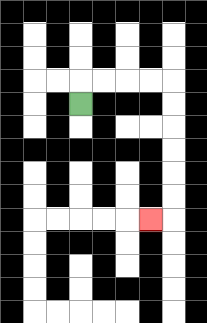{'start': '[3, 4]', 'end': '[6, 9]', 'path_directions': 'U,R,R,R,R,D,D,D,D,D,D,L', 'path_coordinates': '[[3, 4], [3, 3], [4, 3], [5, 3], [6, 3], [7, 3], [7, 4], [7, 5], [7, 6], [7, 7], [7, 8], [7, 9], [6, 9]]'}